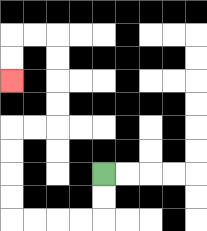{'start': '[4, 7]', 'end': '[0, 3]', 'path_directions': 'D,D,L,L,L,L,U,U,U,U,R,R,U,U,U,U,L,L,D,D', 'path_coordinates': '[[4, 7], [4, 8], [4, 9], [3, 9], [2, 9], [1, 9], [0, 9], [0, 8], [0, 7], [0, 6], [0, 5], [1, 5], [2, 5], [2, 4], [2, 3], [2, 2], [2, 1], [1, 1], [0, 1], [0, 2], [0, 3]]'}